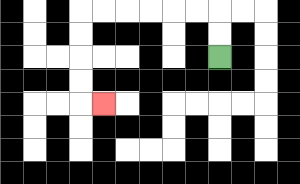{'start': '[9, 2]', 'end': '[4, 4]', 'path_directions': 'U,U,L,L,L,L,L,L,D,D,D,D,R', 'path_coordinates': '[[9, 2], [9, 1], [9, 0], [8, 0], [7, 0], [6, 0], [5, 0], [4, 0], [3, 0], [3, 1], [3, 2], [3, 3], [3, 4], [4, 4]]'}